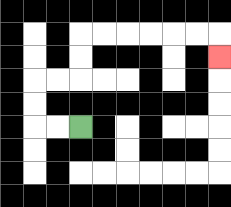{'start': '[3, 5]', 'end': '[9, 2]', 'path_directions': 'L,L,U,U,R,R,U,U,R,R,R,R,R,R,D', 'path_coordinates': '[[3, 5], [2, 5], [1, 5], [1, 4], [1, 3], [2, 3], [3, 3], [3, 2], [3, 1], [4, 1], [5, 1], [6, 1], [7, 1], [8, 1], [9, 1], [9, 2]]'}